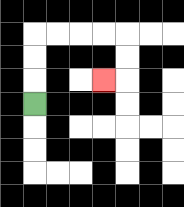{'start': '[1, 4]', 'end': '[4, 3]', 'path_directions': 'U,U,U,R,R,R,R,D,D,L', 'path_coordinates': '[[1, 4], [1, 3], [1, 2], [1, 1], [2, 1], [3, 1], [4, 1], [5, 1], [5, 2], [5, 3], [4, 3]]'}